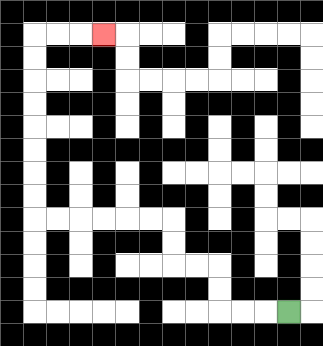{'start': '[12, 13]', 'end': '[4, 1]', 'path_directions': 'L,L,L,U,U,L,L,U,U,L,L,L,L,L,L,U,U,U,U,U,U,U,U,R,R,R', 'path_coordinates': '[[12, 13], [11, 13], [10, 13], [9, 13], [9, 12], [9, 11], [8, 11], [7, 11], [7, 10], [7, 9], [6, 9], [5, 9], [4, 9], [3, 9], [2, 9], [1, 9], [1, 8], [1, 7], [1, 6], [1, 5], [1, 4], [1, 3], [1, 2], [1, 1], [2, 1], [3, 1], [4, 1]]'}